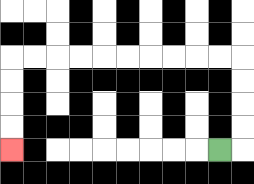{'start': '[9, 6]', 'end': '[0, 6]', 'path_directions': 'R,U,U,U,U,L,L,L,L,L,L,L,L,L,L,D,D,D,D', 'path_coordinates': '[[9, 6], [10, 6], [10, 5], [10, 4], [10, 3], [10, 2], [9, 2], [8, 2], [7, 2], [6, 2], [5, 2], [4, 2], [3, 2], [2, 2], [1, 2], [0, 2], [0, 3], [0, 4], [0, 5], [0, 6]]'}